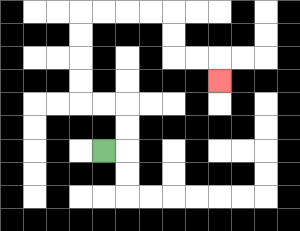{'start': '[4, 6]', 'end': '[9, 3]', 'path_directions': 'R,U,U,L,L,U,U,U,U,R,R,R,R,D,D,R,R,D', 'path_coordinates': '[[4, 6], [5, 6], [5, 5], [5, 4], [4, 4], [3, 4], [3, 3], [3, 2], [3, 1], [3, 0], [4, 0], [5, 0], [6, 0], [7, 0], [7, 1], [7, 2], [8, 2], [9, 2], [9, 3]]'}